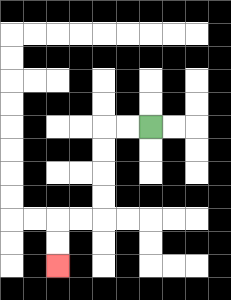{'start': '[6, 5]', 'end': '[2, 11]', 'path_directions': 'L,L,D,D,D,D,L,L,D,D', 'path_coordinates': '[[6, 5], [5, 5], [4, 5], [4, 6], [4, 7], [4, 8], [4, 9], [3, 9], [2, 9], [2, 10], [2, 11]]'}